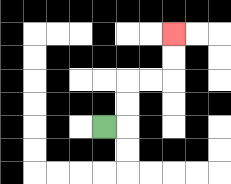{'start': '[4, 5]', 'end': '[7, 1]', 'path_directions': 'R,U,U,R,R,U,U', 'path_coordinates': '[[4, 5], [5, 5], [5, 4], [5, 3], [6, 3], [7, 3], [7, 2], [7, 1]]'}